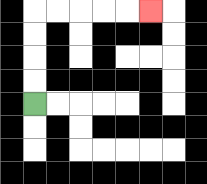{'start': '[1, 4]', 'end': '[6, 0]', 'path_directions': 'U,U,U,U,R,R,R,R,R', 'path_coordinates': '[[1, 4], [1, 3], [1, 2], [1, 1], [1, 0], [2, 0], [3, 0], [4, 0], [5, 0], [6, 0]]'}